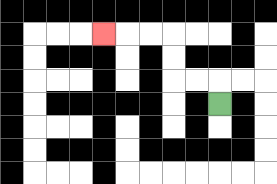{'start': '[9, 4]', 'end': '[4, 1]', 'path_directions': 'U,L,L,U,U,L,L,L', 'path_coordinates': '[[9, 4], [9, 3], [8, 3], [7, 3], [7, 2], [7, 1], [6, 1], [5, 1], [4, 1]]'}